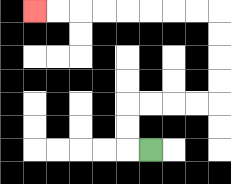{'start': '[6, 6]', 'end': '[1, 0]', 'path_directions': 'L,U,U,R,R,R,R,U,U,U,U,L,L,L,L,L,L,L,L', 'path_coordinates': '[[6, 6], [5, 6], [5, 5], [5, 4], [6, 4], [7, 4], [8, 4], [9, 4], [9, 3], [9, 2], [9, 1], [9, 0], [8, 0], [7, 0], [6, 0], [5, 0], [4, 0], [3, 0], [2, 0], [1, 0]]'}